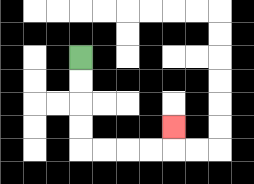{'start': '[3, 2]', 'end': '[7, 5]', 'path_directions': 'D,D,D,D,R,R,R,R,U', 'path_coordinates': '[[3, 2], [3, 3], [3, 4], [3, 5], [3, 6], [4, 6], [5, 6], [6, 6], [7, 6], [7, 5]]'}